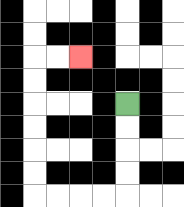{'start': '[5, 4]', 'end': '[3, 2]', 'path_directions': 'D,D,D,D,L,L,L,L,U,U,U,U,U,U,R,R', 'path_coordinates': '[[5, 4], [5, 5], [5, 6], [5, 7], [5, 8], [4, 8], [3, 8], [2, 8], [1, 8], [1, 7], [1, 6], [1, 5], [1, 4], [1, 3], [1, 2], [2, 2], [3, 2]]'}